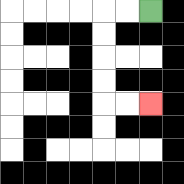{'start': '[6, 0]', 'end': '[6, 4]', 'path_directions': 'L,L,D,D,D,D,R,R', 'path_coordinates': '[[6, 0], [5, 0], [4, 0], [4, 1], [4, 2], [4, 3], [4, 4], [5, 4], [6, 4]]'}